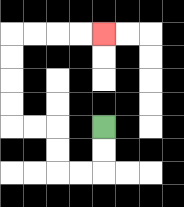{'start': '[4, 5]', 'end': '[4, 1]', 'path_directions': 'D,D,L,L,U,U,L,L,U,U,U,U,R,R,R,R', 'path_coordinates': '[[4, 5], [4, 6], [4, 7], [3, 7], [2, 7], [2, 6], [2, 5], [1, 5], [0, 5], [0, 4], [0, 3], [0, 2], [0, 1], [1, 1], [2, 1], [3, 1], [4, 1]]'}